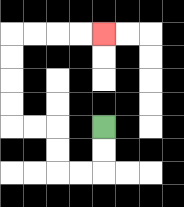{'start': '[4, 5]', 'end': '[4, 1]', 'path_directions': 'D,D,L,L,U,U,L,L,U,U,U,U,R,R,R,R', 'path_coordinates': '[[4, 5], [4, 6], [4, 7], [3, 7], [2, 7], [2, 6], [2, 5], [1, 5], [0, 5], [0, 4], [0, 3], [0, 2], [0, 1], [1, 1], [2, 1], [3, 1], [4, 1]]'}